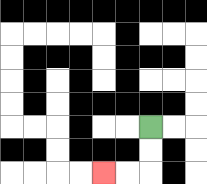{'start': '[6, 5]', 'end': '[4, 7]', 'path_directions': 'D,D,L,L', 'path_coordinates': '[[6, 5], [6, 6], [6, 7], [5, 7], [4, 7]]'}